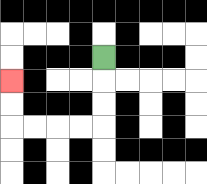{'start': '[4, 2]', 'end': '[0, 3]', 'path_directions': 'D,D,D,L,L,L,L,U,U', 'path_coordinates': '[[4, 2], [4, 3], [4, 4], [4, 5], [3, 5], [2, 5], [1, 5], [0, 5], [0, 4], [0, 3]]'}